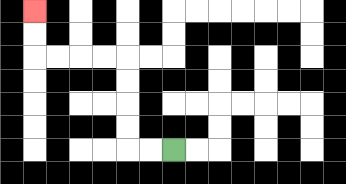{'start': '[7, 6]', 'end': '[1, 0]', 'path_directions': 'L,L,U,U,U,U,L,L,L,L,U,U', 'path_coordinates': '[[7, 6], [6, 6], [5, 6], [5, 5], [5, 4], [5, 3], [5, 2], [4, 2], [3, 2], [2, 2], [1, 2], [1, 1], [1, 0]]'}